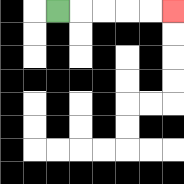{'start': '[2, 0]', 'end': '[7, 0]', 'path_directions': 'R,R,R,R,R', 'path_coordinates': '[[2, 0], [3, 0], [4, 0], [5, 0], [6, 0], [7, 0]]'}